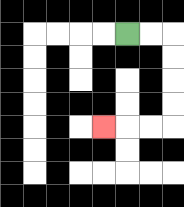{'start': '[5, 1]', 'end': '[4, 5]', 'path_directions': 'R,R,D,D,D,D,L,L,L', 'path_coordinates': '[[5, 1], [6, 1], [7, 1], [7, 2], [7, 3], [7, 4], [7, 5], [6, 5], [5, 5], [4, 5]]'}